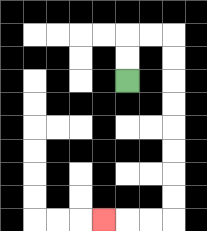{'start': '[5, 3]', 'end': '[4, 9]', 'path_directions': 'U,U,R,R,D,D,D,D,D,D,D,D,L,L,L', 'path_coordinates': '[[5, 3], [5, 2], [5, 1], [6, 1], [7, 1], [7, 2], [7, 3], [7, 4], [7, 5], [7, 6], [7, 7], [7, 8], [7, 9], [6, 9], [5, 9], [4, 9]]'}